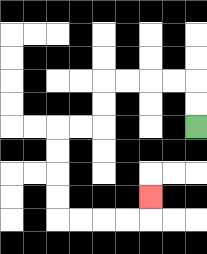{'start': '[8, 5]', 'end': '[6, 8]', 'path_directions': 'U,U,L,L,L,L,D,D,L,L,D,D,D,D,R,R,R,R,U', 'path_coordinates': '[[8, 5], [8, 4], [8, 3], [7, 3], [6, 3], [5, 3], [4, 3], [4, 4], [4, 5], [3, 5], [2, 5], [2, 6], [2, 7], [2, 8], [2, 9], [3, 9], [4, 9], [5, 9], [6, 9], [6, 8]]'}